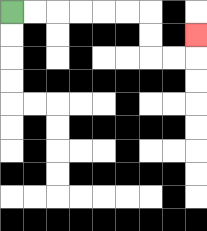{'start': '[0, 0]', 'end': '[8, 1]', 'path_directions': 'R,R,R,R,R,R,D,D,R,R,U', 'path_coordinates': '[[0, 0], [1, 0], [2, 0], [3, 0], [4, 0], [5, 0], [6, 0], [6, 1], [6, 2], [7, 2], [8, 2], [8, 1]]'}